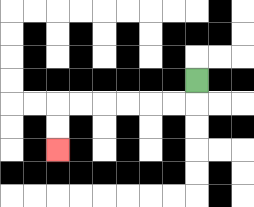{'start': '[8, 3]', 'end': '[2, 6]', 'path_directions': 'D,L,L,L,L,L,L,D,D', 'path_coordinates': '[[8, 3], [8, 4], [7, 4], [6, 4], [5, 4], [4, 4], [3, 4], [2, 4], [2, 5], [2, 6]]'}